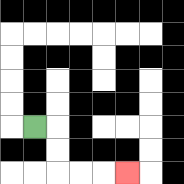{'start': '[1, 5]', 'end': '[5, 7]', 'path_directions': 'R,D,D,R,R,R', 'path_coordinates': '[[1, 5], [2, 5], [2, 6], [2, 7], [3, 7], [4, 7], [5, 7]]'}